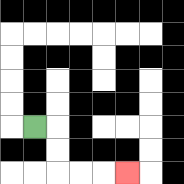{'start': '[1, 5]', 'end': '[5, 7]', 'path_directions': 'R,D,D,R,R,R', 'path_coordinates': '[[1, 5], [2, 5], [2, 6], [2, 7], [3, 7], [4, 7], [5, 7]]'}